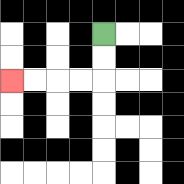{'start': '[4, 1]', 'end': '[0, 3]', 'path_directions': 'D,D,L,L,L,L', 'path_coordinates': '[[4, 1], [4, 2], [4, 3], [3, 3], [2, 3], [1, 3], [0, 3]]'}